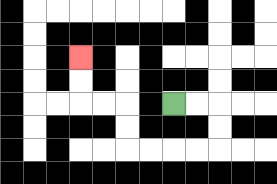{'start': '[7, 4]', 'end': '[3, 2]', 'path_directions': 'R,R,D,D,L,L,L,L,U,U,L,L,U,U', 'path_coordinates': '[[7, 4], [8, 4], [9, 4], [9, 5], [9, 6], [8, 6], [7, 6], [6, 6], [5, 6], [5, 5], [5, 4], [4, 4], [3, 4], [3, 3], [3, 2]]'}